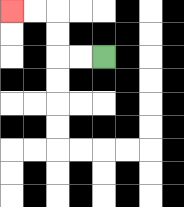{'start': '[4, 2]', 'end': '[0, 0]', 'path_directions': 'L,L,U,U,L,L', 'path_coordinates': '[[4, 2], [3, 2], [2, 2], [2, 1], [2, 0], [1, 0], [0, 0]]'}